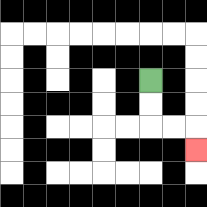{'start': '[6, 3]', 'end': '[8, 6]', 'path_directions': 'D,D,R,R,D', 'path_coordinates': '[[6, 3], [6, 4], [6, 5], [7, 5], [8, 5], [8, 6]]'}